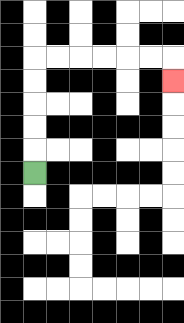{'start': '[1, 7]', 'end': '[7, 3]', 'path_directions': 'U,U,U,U,U,R,R,R,R,R,R,D', 'path_coordinates': '[[1, 7], [1, 6], [1, 5], [1, 4], [1, 3], [1, 2], [2, 2], [3, 2], [4, 2], [5, 2], [6, 2], [7, 2], [7, 3]]'}